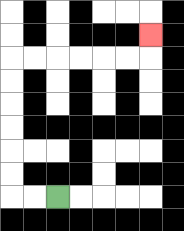{'start': '[2, 8]', 'end': '[6, 1]', 'path_directions': 'L,L,U,U,U,U,U,U,R,R,R,R,R,R,U', 'path_coordinates': '[[2, 8], [1, 8], [0, 8], [0, 7], [0, 6], [0, 5], [0, 4], [0, 3], [0, 2], [1, 2], [2, 2], [3, 2], [4, 2], [5, 2], [6, 2], [6, 1]]'}